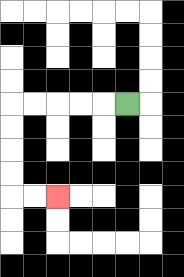{'start': '[5, 4]', 'end': '[2, 8]', 'path_directions': 'L,L,L,L,L,D,D,D,D,R,R', 'path_coordinates': '[[5, 4], [4, 4], [3, 4], [2, 4], [1, 4], [0, 4], [0, 5], [0, 6], [0, 7], [0, 8], [1, 8], [2, 8]]'}